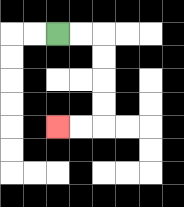{'start': '[2, 1]', 'end': '[2, 5]', 'path_directions': 'R,R,D,D,D,D,L,L', 'path_coordinates': '[[2, 1], [3, 1], [4, 1], [4, 2], [4, 3], [4, 4], [4, 5], [3, 5], [2, 5]]'}